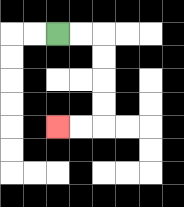{'start': '[2, 1]', 'end': '[2, 5]', 'path_directions': 'R,R,D,D,D,D,L,L', 'path_coordinates': '[[2, 1], [3, 1], [4, 1], [4, 2], [4, 3], [4, 4], [4, 5], [3, 5], [2, 5]]'}